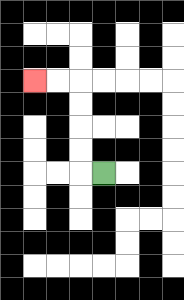{'start': '[4, 7]', 'end': '[1, 3]', 'path_directions': 'L,U,U,U,U,L,L', 'path_coordinates': '[[4, 7], [3, 7], [3, 6], [3, 5], [3, 4], [3, 3], [2, 3], [1, 3]]'}